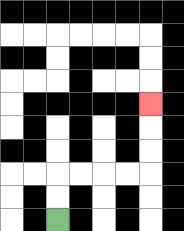{'start': '[2, 9]', 'end': '[6, 4]', 'path_directions': 'U,U,R,R,R,R,U,U,U', 'path_coordinates': '[[2, 9], [2, 8], [2, 7], [3, 7], [4, 7], [5, 7], [6, 7], [6, 6], [6, 5], [6, 4]]'}